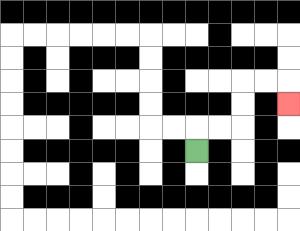{'start': '[8, 6]', 'end': '[12, 4]', 'path_directions': 'U,R,R,U,U,R,R,D', 'path_coordinates': '[[8, 6], [8, 5], [9, 5], [10, 5], [10, 4], [10, 3], [11, 3], [12, 3], [12, 4]]'}